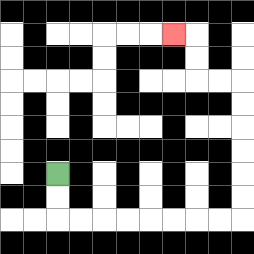{'start': '[2, 7]', 'end': '[7, 1]', 'path_directions': 'D,D,R,R,R,R,R,R,R,R,U,U,U,U,U,U,L,L,U,U,L', 'path_coordinates': '[[2, 7], [2, 8], [2, 9], [3, 9], [4, 9], [5, 9], [6, 9], [7, 9], [8, 9], [9, 9], [10, 9], [10, 8], [10, 7], [10, 6], [10, 5], [10, 4], [10, 3], [9, 3], [8, 3], [8, 2], [8, 1], [7, 1]]'}